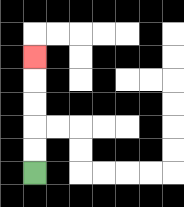{'start': '[1, 7]', 'end': '[1, 2]', 'path_directions': 'U,U,U,U,U', 'path_coordinates': '[[1, 7], [1, 6], [1, 5], [1, 4], [1, 3], [1, 2]]'}